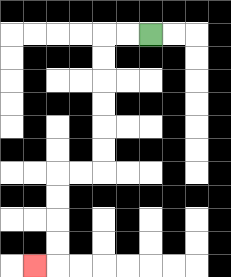{'start': '[6, 1]', 'end': '[1, 11]', 'path_directions': 'L,L,D,D,D,D,D,D,L,L,D,D,D,D,L', 'path_coordinates': '[[6, 1], [5, 1], [4, 1], [4, 2], [4, 3], [4, 4], [4, 5], [4, 6], [4, 7], [3, 7], [2, 7], [2, 8], [2, 9], [2, 10], [2, 11], [1, 11]]'}